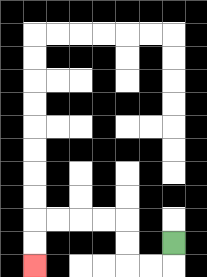{'start': '[7, 10]', 'end': '[1, 11]', 'path_directions': 'D,L,L,U,U,L,L,L,L,D,D', 'path_coordinates': '[[7, 10], [7, 11], [6, 11], [5, 11], [5, 10], [5, 9], [4, 9], [3, 9], [2, 9], [1, 9], [1, 10], [1, 11]]'}